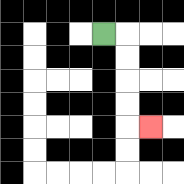{'start': '[4, 1]', 'end': '[6, 5]', 'path_directions': 'R,D,D,D,D,R', 'path_coordinates': '[[4, 1], [5, 1], [5, 2], [5, 3], [5, 4], [5, 5], [6, 5]]'}